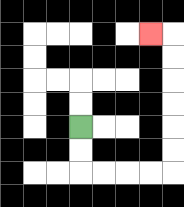{'start': '[3, 5]', 'end': '[6, 1]', 'path_directions': 'D,D,R,R,R,R,U,U,U,U,U,U,L', 'path_coordinates': '[[3, 5], [3, 6], [3, 7], [4, 7], [5, 7], [6, 7], [7, 7], [7, 6], [7, 5], [7, 4], [7, 3], [7, 2], [7, 1], [6, 1]]'}